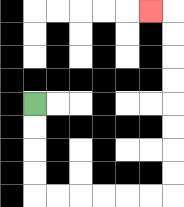{'start': '[1, 4]', 'end': '[6, 0]', 'path_directions': 'D,D,D,D,R,R,R,R,R,R,U,U,U,U,U,U,U,U,L', 'path_coordinates': '[[1, 4], [1, 5], [1, 6], [1, 7], [1, 8], [2, 8], [3, 8], [4, 8], [5, 8], [6, 8], [7, 8], [7, 7], [7, 6], [7, 5], [7, 4], [7, 3], [7, 2], [7, 1], [7, 0], [6, 0]]'}